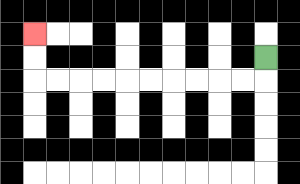{'start': '[11, 2]', 'end': '[1, 1]', 'path_directions': 'D,L,L,L,L,L,L,L,L,L,L,U,U', 'path_coordinates': '[[11, 2], [11, 3], [10, 3], [9, 3], [8, 3], [7, 3], [6, 3], [5, 3], [4, 3], [3, 3], [2, 3], [1, 3], [1, 2], [1, 1]]'}